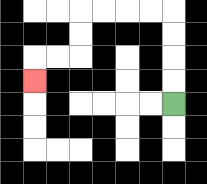{'start': '[7, 4]', 'end': '[1, 3]', 'path_directions': 'U,U,U,U,L,L,L,L,D,D,L,L,D', 'path_coordinates': '[[7, 4], [7, 3], [7, 2], [7, 1], [7, 0], [6, 0], [5, 0], [4, 0], [3, 0], [3, 1], [3, 2], [2, 2], [1, 2], [1, 3]]'}